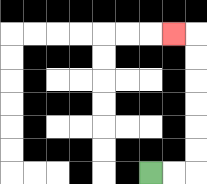{'start': '[6, 7]', 'end': '[7, 1]', 'path_directions': 'R,R,U,U,U,U,U,U,L', 'path_coordinates': '[[6, 7], [7, 7], [8, 7], [8, 6], [8, 5], [8, 4], [8, 3], [8, 2], [8, 1], [7, 1]]'}